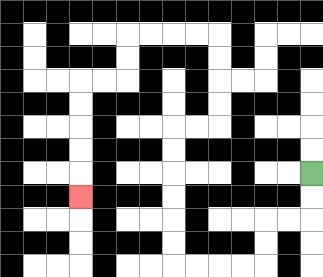{'start': '[13, 7]', 'end': '[3, 8]', 'path_directions': 'D,D,L,L,D,D,L,L,L,L,U,U,U,U,U,U,R,R,U,U,U,U,L,L,L,L,D,D,L,L,D,D,D,D,D', 'path_coordinates': '[[13, 7], [13, 8], [13, 9], [12, 9], [11, 9], [11, 10], [11, 11], [10, 11], [9, 11], [8, 11], [7, 11], [7, 10], [7, 9], [7, 8], [7, 7], [7, 6], [7, 5], [8, 5], [9, 5], [9, 4], [9, 3], [9, 2], [9, 1], [8, 1], [7, 1], [6, 1], [5, 1], [5, 2], [5, 3], [4, 3], [3, 3], [3, 4], [3, 5], [3, 6], [3, 7], [3, 8]]'}